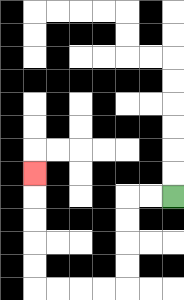{'start': '[7, 8]', 'end': '[1, 7]', 'path_directions': 'L,L,D,D,D,D,L,L,L,L,U,U,U,U,U', 'path_coordinates': '[[7, 8], [6, 8], [5, 8], [5, 9], [5, 10], [5, 11], [5, 12], [4, 12], [3, 12], [2, 12], [1, 12], [1, 11], [1, 10], [1, 9], [1, 8], [1, 7]]'}